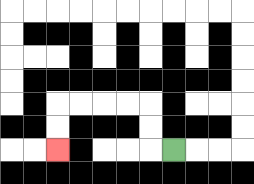{'start': '[7, 6]', 'end': '[2, 6]', 'path_directions': 'L,U,U,L,L,L,L,D,D', 'path_coordinates': '[[7, 6], [6, 6], [6, 5], [6, 4], [5, 4], [4, 4], [3, 4], [2, 4], [2, 5], [2, 6]]'}